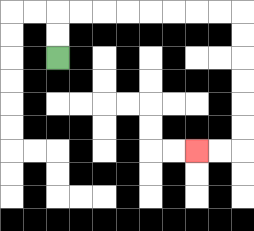{'start': '[2, 2]', 'end': '[8, 6]', 'path_directions': 'U,U,R,R,R,R,R,R,R,R,D,D,D,D,D,D,L,L', 'path_coordinates': '[[2, 2], [2, 1], [2, 0], [3, 0], [4, 0], [5, 0], [6, 0], [7, 0], [8, 0], [9, 0], [10, 0], [10, 1], [10, 2], [10, 3], [10, 4], [10, 5], [10, 6], [9, 6], [8, 6]]'}